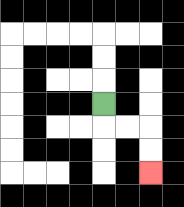{'start': '[4, 4]', 'end': '[6, 7]', 'path_directions': 'D,R,R,D,D', 'path_coordinates': '[[4, 4], [4, 5], [5, 5], [6, 5], [6, 6], [6, 7]]'}